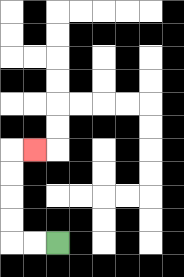{'start': '[2, 10]', 'end': '[1, 6]', 'path_directions': 'L,L,U,U,U,U,R', 'path_coordinates': '[[2, 10], [1, 10], [0, 10], [0, 9], [0, 8], [0, 7], [0, 6], [1, 6]]'}